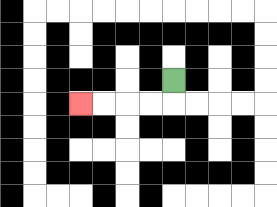{'start': '[7, 3]', 'end': '[3, 4]', 'path_directions': 'D,L,L,L,L', 'path_coordinates': '[[7, 3], [7, 4], [6, 4], [5, 4], [4, 4], [3, 4]]'}